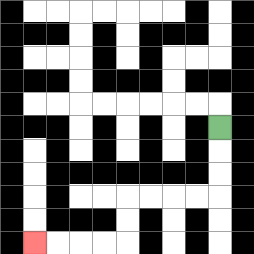{'start': '[9, 5]', 'end': '[1, 10]', 'path_directions': 'D,D,D,L,L,L,L,D,D,L,L,L,L', 'path_coordinates': '[[9, 5], [9, 6], [9, 7], [9, 8], [8, 8], [7, 8], [6, 8], [5, 8], [5, 9], [5, 10], [4, 10], [3, 10], [2, 10], [1, 10]]'}